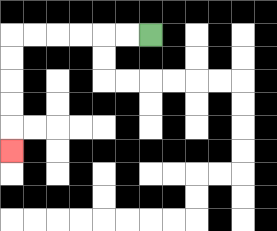{'start': '[6, 1]', 'end': '[0, 6]', 'path_directions': 'L,L,L,L,L,L,D,D,D,D,D', 'path_coordinates': '[[6, 1], [5, 1], [4, 1], [3, 1], [2, 1], [1, 1], [0, 1], [0, 2], [0, 3], [0, 4], [0, 5], [0, 6]]'}